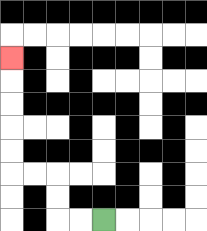{'start': '[4, 9]', 'end': '[0, 2]', 'path_directions': 'L,L,U,U,L,L,U,U,U,U,U', 'path_coordinates': '[[4, 9], [3, 9], [2, 9], [2, 8], [2, 7], [1, 7], [0, 7], [0, 6], [0, 5], [0, 4], [0, 3], [0, 2]]'}